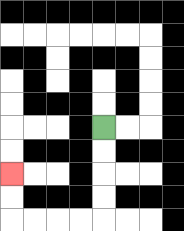{'start': '[4, 5]', 'end': '[0, 7]', 'path_directions': 'D,D,D,D,L,L,L,L,U,U', 'path_coordinates': '[[4, 5], [4, 6], [4, 7], [4, 8], [4, 9], [3, 9], [2, 9], [1, 9], [0, 9], [0, 8], [0, 7]]'}